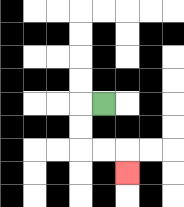{'start': '[4, 4]', 'end': '[5, 7]', 'path_directions': 'L,D,D,R,R,D', 'path_coordinates': '[[4, 4], [3, 4], [3, 5], [3, 6], [4, 6], [5, 6], [5, 7]]'}